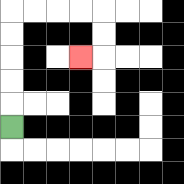{'start': '[0, 5]', 'end': '[3, 2]', 'path_directions': 'U,U,U,U,U,R,R,R,R,D,D,L', 'path_coordinates': '[[0, 5], [0, 4], [0, 3], [0, 2], [0, 1], [0, 0], [1, 0], [2, 0], [3, 0], [4, 0], [4, 1], [4, 2], [3, 2]]'}